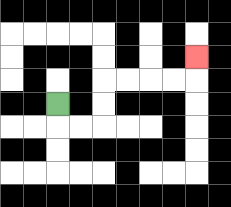{'start': '[2, 4]', 'end': '[8, 2]', 'path_directions': 'D,R,R,U,U,R,R,R,R,U', 'path_coordinates': '[[2, 4], [2, 5], [3, 5], [4, 5], [4, 4], [4, 3], [5, 3], [6, 3], [7, 3], [8, 3], [8, 2]]'}